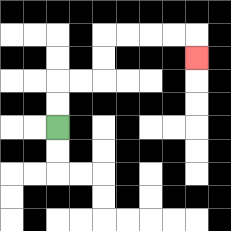{'start': '[2, 5]', 'end': '[8, 2]', 'path_directions': 'U,U,R,R,U,U,R,R,R,R,D', 'path_coordinates': '[[2, 5], [2, 4], [2, 3], [3, 3], [4, 3], [4, 2], [4, 1], [5, 1], [6, 1], [7, 1], [8, 1], [8, 2]]'}